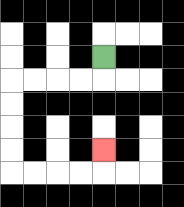{'start': '[4, 2]', 'end': '[4, 6]', 'path_directions': 'D,L,L,L,L,D,D,D,D,R,R,R,R,U', 'path_coordinates': '[[4, 2], [4, 3], [3, 3], [2, 3], [1, 3], [0, 3], [0, 4], [0, 5], [0, 6], [0, 7], [1, 7], [2, 7], [3, 7], [4, 7], [4, 6]]'}